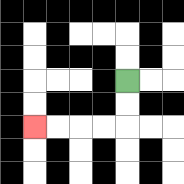{'start': '[5, 3]', 'end': '[1, 5]', 'path_directions': 'D,D,L,L,L,L', 'path_coordinates': '[[5, 3], [5, 4], [5, 5], [4, 5], [3, 5], [2, 5], [1, 5]]'}